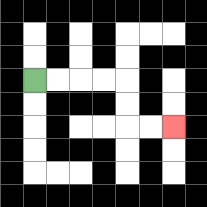{'start': '[1, 3]', 'end': '[7, 5]', 'path_directions': 'R,R,R,R,D,D,R,R', 'path_coordinates': '[[1, 3], [2, 3], [3, 3], [4, 3], [5, 3], [5, 4], [5, 5], [6, 5], [7, 5]]'}